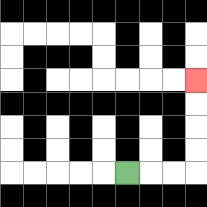{'start': '[5, 7]', 'end': '[8, 3]', 'path_directions': 'R,R,R,U,U,U,U', 'path_coordinates': '[[5, 7], [6, 7], [7, 7], [8, 7], [8, 6], [8, 5], [8, 4], [8, 3]]'}